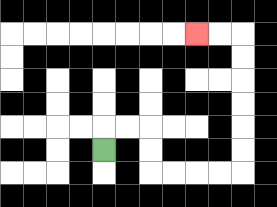{'start': '[4, 6]', 'end': '[8, 1]', 'path_directions': 'U,R,R,D,D,R,R,R,R,U,U,U,U,U,U,L,L', 'path_coordinates': '[[4, 6], [4, 5], [5, 5], [6, 5], [6, 6], [6, 7], [7, 7], [8, 7], [9, 7], [10, 7], [10, 6], [10, 5], [10, 4], [10, 3], [10, 2], [10, 1], [9, 1], [8, 1]]'}